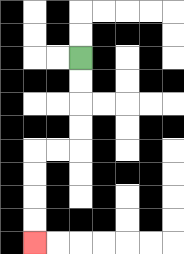{'start': '[3, 2]', 'end': '[1, 10]', 'path_directions': 'D,D,D,D,L,L,D,D,D,D', 'path_coordinates': '[[3, 2], [3, 3], [3, 4], [3, 5], [3, 6], [2, 6], [1, 6], [1, 7], [1, 8], [1, 9], [1, 10]]'}